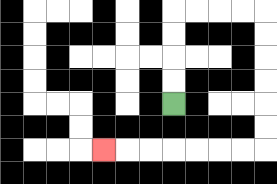{'start': '[7, 4]', 'end': '[4, 6]', 'path_directions': 'U,U,U,U,R,R,R,R,D,D,D,D,D,D,L,L,L,L,L,L,L', 'path_coordinates': '[[7, 4], [7, 3], [7, 2], [7, 1], [7, 0], [8, 0], [9, 0], [10, 0], [11, 0], [11, 1], [11, 2], [11, 3], [11, 4], [11, 5], [11, 6], [10, 6], [9, 6], [8, 6], [7, 6], [6, 6], [5, 6], [4, 6]]'}